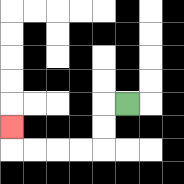{'start': '[5, 4]', 'end': '[0, 5]', 'path_directions': 'L,D,D,L,L,L,L,U', 'path_coordinates': '[[5, 4], [4, 4], [4, 5], [4, 6], [3, 6], [2, 6], [1, 6], [0, 6], [0, 5]]'}